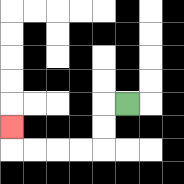{'start': '[5, 4]', 'end': '[0, 5]', 'path_directions': 'L,D,D,L,L,L,L,U', 'path_coordinates': '[[5, 4], [4, 4], [4, 5], [4, 6], [3, 6], [2, 6], [1, 6], [0, 6], [0, 5]]'}